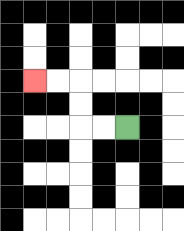{'start': '[5, 5]', 'end': '[1, 3]', 'path_directions': 'L,L,U,U,L,L', 'path_coordinates': '[[5, 5], [4, 5], [3, 5], [3, 4], [3, 3], [2, 3], [1, 3]]'}